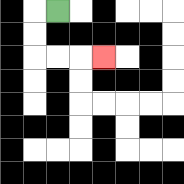{'start': '[2, 0]', 'end': '[4, 2]', 'path_directions': 'L,D,D,R,R,R', 'path_coordinates': '[[2, 0], [1, 0], [1, 1], [1, 2], [2, 2], [3, 2], [4, 2]]'}